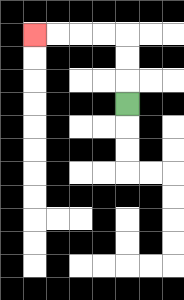{'start': '[5, 4]', 'end': '[1, 1]', 'path_directions': 'U,U,U,L,L,L,L', 'path_coordinates': '[[5, 4], [5, 3], [5, 2], [5, 1], [4, 1], [3, 1], [2, 1], [1, 1]]'}